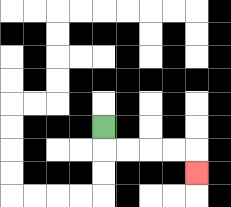{'start': '[4, 5]', 'end': '[8, 7]', 'path_directions': 'D,R,R,R,R,D', 'path_coordinates': '[[4, 5], [4, 6], [5, 6], [6, 6], [7, 6], [8, 6], [8, 7]]'}